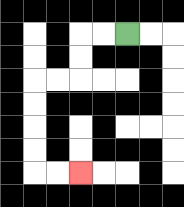{'start': '[5, 1]', 'end': '[3, 7]', 'path_directions': 'L,L,D,D,L,L,D,D,D,D,R,R', 'path_coordinates': '[[5, 1], [4, 1], [3, 1], [3, 2], [3, 3], [2, 3], [1, 3], [1, 4], [1, 5], [1, 6], [1, 7], [2, 7], [3, 7]]'}